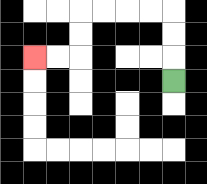{'start': '[7, 3]', 'end': '[1, 2]', 'path_directions': 'U,U,U,L,L,L,L,D,D,L,L', 'path_coordinates': '[[7, 3], [7, 2], [7, 1], [7, 0], [6, 0], [5, 0], [4, 0], [3, 0], [3, 1], [3, 2], [2, 2], [1, 2]]'}